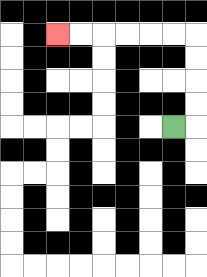{'start': '[7, 5]', 'end': '[2, 1]', 'path_directions': 'R,U,U,U,U,L,L,L,L,L,L', 'path_coordinates': '[[7, 5], [8, 5], [8, 4], [8, 3], [8, 2], [8, 1], [7, 1], [6, 1], [5, 1], [4, 1], [3, 1], [2, 1]]'}